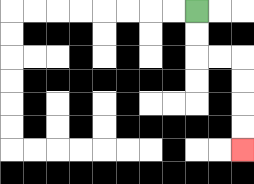{'start': '[8, 0]', 'end': '[10, 6]', 'path_directions': 'D,D,R,R,D,D,D,D', 'path_coordinates': '[[8, 0], [8, 1], [8, 2], [9, 2], [10, 2], [10, 3], [10, 4], [10, 5], [10, 6]]'}